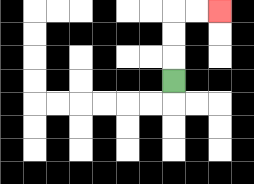{'start': '[7, 3]', 'end': '[9, 0]', 'path_directions': 'U,U,U,R,R', 'path_coordinates': '[[7, 3], [7, 2], [7, 1], [7, 0], [8, 0], [9, 0]]'}